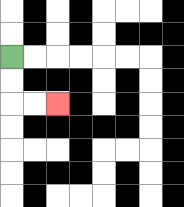{'start': '[0, 2]', 'end': '[2, 4]', 'path_directions': 'D,D,R,R', 'path_coordinates': '[[0, 2], [0, 3], [0, 4], [1, 4], [2, 4]]'}